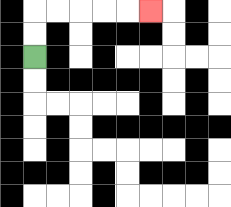{'start': '[1, 2]', 'end': '[6, 0]', 'path_directions': 'U,U,R,R,R,R,R', 'path_coordinates': '[[1, 2], [1, 1], [1, 0], [2, 0], [3, 0], [4, 0], [5, 0], [6, 0]]'}